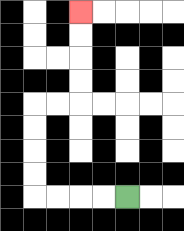{'start': '[5, 8]', 'end': '[3, 0]', 'path_directions': 'L,L,L,L,U,U,U,U,R,R,U,U,U,U', 'path_coordinates': '[[5, 8], [4, 8], [3, 8], [2, 8], [1, 8], [1, 7], [1, 6], [1, 5], [1, 4], [2, 4], [3, 4], [3, 3], [3, 2], [3, 1], [3, 0]]'}